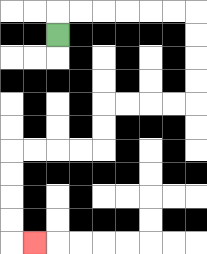{'start': '[2, 1]', 'end': '[1, 10]', 'path_directions': 'U,R,R,R,R,R,R,D,D,D,D,L,L,L,L,D,D,L,L,L,L,D,D,D,D,R', 'path_coordinates': '[[2, 1], [2, 0], [3, 0], [4, 0], [5, 0], [6, 0], [7, 0], [8, 0], [8, 1], [8, 2], [8, 3], [8, 4], [7, 4], [6, 4], [5, 4], [4, 4], [4, 5], [4, 6], [3, 6], [2, 6], [1, 6], [0, 6], [0, 7], [0, 8], [0, 9], [0, 10], [1, 10]]'}